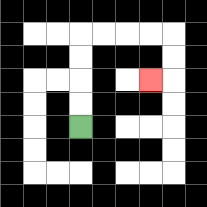{'start': '[3, 5]', 'end': '[6, 3]', 'path_directions': 'U,U,U,U,R,R,R,R,D,D,L', 'path_coordinates': '[[3, 5], [3, 4], [3, 3], [3, 2], [3, 1], [4, 1], [5, 1], [6, 1], [7, 1], [7, 2], [7, 3], [6, 3]]'}